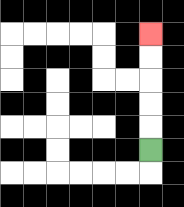{'start': '[6, 6]', 'end': '[6, 1]', 'path_directions': 'U,U,U,U,U', 'path_coordinates': '[[6, 6], [6, 5], [6, 4], [6, 3], [6, 2], [6, 1]]'}